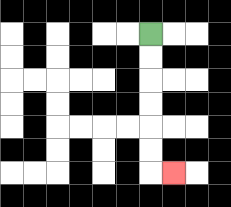{'start': '[6, 1]', 'end': '[7, 7]', 'path_directions': 'D,D,D,D,D,D,R', 'path_coordinates': '[[6, 1], [6, 2], [6, 3], [6, 4], [6, 5], [6, 6], [6, 7], [7, 7]]'}